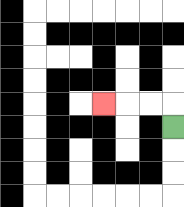{'start': '[7, 5]', 'end': '[4, 4]', 'path_directions': 'U,L,L,L', 'path_coordinates': '[[7, 5], [7, 4], [6, 4], [5, 4], [4, 4]]'}